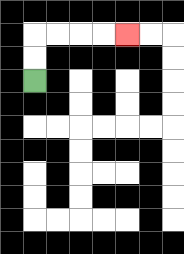{'start': '[1, 3]', 'end': '[5, 1]', 'path_directions': 'U,U,R,R,R,R', 'path_coordinates': '[[1, 3], [1, 2], [1, 1], [2, 1], [3, 1], [4, 1], [5, 1]]'}